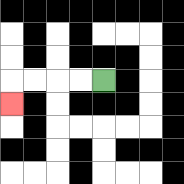{'start': '[4, 3]', 'end': '[0, 4]', 'path_directions': 'L,L,L,L,D', 'path_coordinates': '[[4, 3], [3, 3], [2, 3], [1, 3], [0, 3], [0, 4]]'}